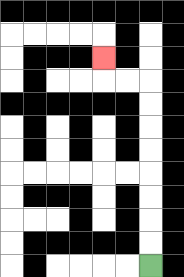{'start': '[6, 11]', 'end': '[4, 2]', 'path_directions': 'U,U,U,U,U,U,U,U,L,L,U', 'path_coordinates': '[[6, 11], [6, 10], [6, 9], [6, 8], [6, 7], [6, 6], [6, 5], [6, 4], [6, 3], [5, 3], [4, 3], [4, 2]]'}